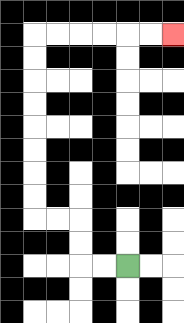{'start': '[5, 11]', 'end': '[7, 1]', 'path_directions': 'L,L,U,U,L,L,U,U,U,U,U,U,U,U,R,R,R,R,R,R', 'path_coordinates': '[[5, 11], [4, 11], [3, 11], [3, 10], [3, 9], [2, 9], [1, 9], [1, 8], [1, 7], [1, 6], [1, 5], [1, 4], [1, 3], [1, 2], [1, 1], [2, 1], [3, 1], [4, 1], [5, 1], [6, 1], [7, 1]]'}